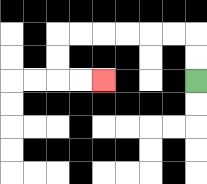{'start': '[8, 3]', 'end': '[4, 3]', 'path_directions': 'U,U,L,L,L,L,L,L,D,D,R,R', 'path_coordinates': '[[8, 3], [8, 2], [8, 1], [7, 1], [6, 1], [5, 1], [4, 1], [3, 1], [2, 1], [2, 2], [2, 3], [3, 3], [4, 3]]'}